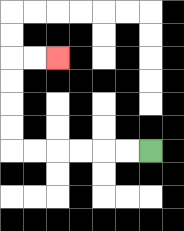{'start': '[6, 6]', 'end': '[2, 2]', 'path_directions': 'L,L,L,L,L,L,U,U,U,U,R,R', 'path_coordinates': '[[6, 6], [5, 6], [4, 6], [3, 6], [2, 6], [1, 6], [0, 6], [0, 5], [0, 4], [0, 3], [0, 2], [1, 2], [2, 2]]'}